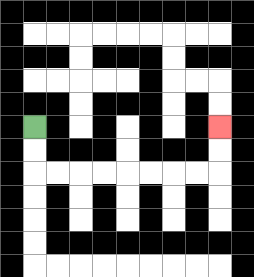{'start': '[1, 5]', 'end': '[9, 5]', 'path_directions': 'D,D,R,R,R,R,R,R,R,R,U,U', 'path_coordinates': '[[1, 5], [1, 6], [1, 7], [2, 7], [3, 7], [4, 7], [5, 7], [6, 7], [7, 7], [8, 7], [9, 7], [9, 6], [9, 5]]'}